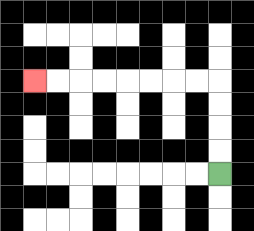{'start': '[9, 7]', 'end': '[1, 3]', 'path_directions': 'U,U,U,U,L,L,L,L,L,L,L,L', 'path_coordinates': '[[9, 7], [9, 6], [9, 5], [9, 4], [9, 3], [8, 3], [7, 3], [6, 3], [5, 3], [4, 3], [3, 3], [2, 3], [1, 3]]'}